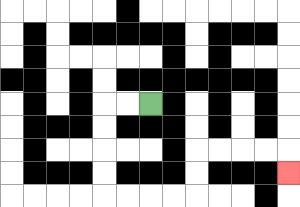{'start': '[6, 4]', 'end': '[12, 7]', 'path_directions': 'L,L,D,D,D,D,R,R,R,R,U,U,R,R,R,R,D', 'path_coordinates': '[[6, 4], [5, 4], [4, 4], [4, 5], [4, 6], [4, 7], [4, 8], [5, 8], [6, 8], [7, 8], [8, 8], [8, 7], [8, 6], [9, 6], [10, 6], [11, 6], [12, 6], [12, 7]]'}